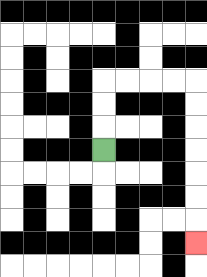{'start': '[4, 6]', 'end': '[8, 10]', 'path_directions': 'U,U,U,R,R,R,R,D,D,D,D,D,D,D', 'path_coordinates': '[[4, 6], [4, 5], [4, 4], [4, 3], [5, 3], [6, 3], [7, 3], [8, 3], [8, 4], [8, 5], [8, 6], [8, 7], [8, 8], [8, 9], [8, 10]]'}